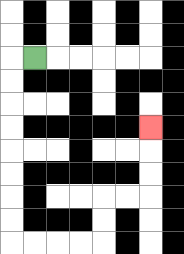{'start': '[1, 2]', 'end': '[6, 5]', 'path_directions': 'L,D,D,D,D,D,D,D,D,R,R,R,R,U,U,R,R,U,U,U', 'path_coordinates': '[[1, 2], [0, 2], [0, 3], [0, 4], [0, 5], [0, 6], [0, 7], [0, 8], [0, 9], [0, 10], [1, 10], [2, 10], [3, 10], [4, 10], [4, 9], [4, 8], [5, 8], [6, 8], [6, 7], [6, 6], [6, 5]]'}